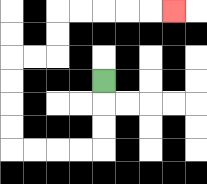{'start': '[4, 3]', 'end': '[7, 0]', 'path_directions': 'D,D,D,L,L,L,L,U,U,U,U,R,R,U,U,R,R,R,R,R', 'path_coordinates': '[[4, 3], [4, 4], [4, 5], [4, 6], [3, 6], [2, 6], [1, 6], [0, 6], [0, 5], [0, 4], [0, 3], [0, 2], [1, 2], [2, 2], [2, 1], [2, 0], [3, 0], [4, 0], [5, 0], [6, 0], [7, 0]]'}